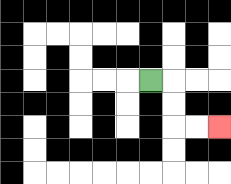{'start': '[6, 3]', 'end': '[9, 5]', 'path_directions': 'R,D,D,R,R', 'path_coordinates': '[[6, 3], [7, 3], [7, 4], [7, 5], [8, 5], [9, 5]]'}